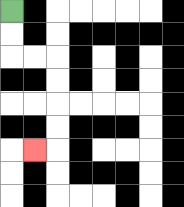{'start': '[0, 0]', 'end': '[1, 6]', 'path_directions': 'D,D,R,R,D,D,D,D,L', 'path_coordinates': '[[0, 0], [0, 1], [0, 2], [1, 2], [2, 2], [2, 3], [2, 4], [2, 5], [2, 6], [1, 6]]'}